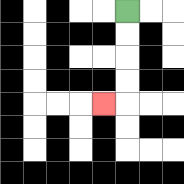{'start': '[5, 0]', 'end': '[4, 4]', 'path_directions': 'D,D,D,D,L', 'path_coordinates': '[[5, 0], [5, 1], [5, 2], [5, 3], [5, 4], [4, 4]]'}